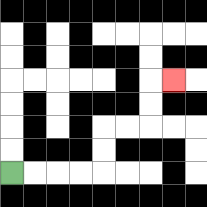{'start': '[0, 7]', 'end': '[7, 3]', 'path_directions': 'R,R,R,R,U,U,R,R,U,U,R', 'path_coordinates': '[[0, 7], [1, 7], [2, 7], [3, 7], [4, 7], [4, 6], [4, 5], [5, 5], [6, 5], [6, 4], [6, 3], [7, 3]]'}